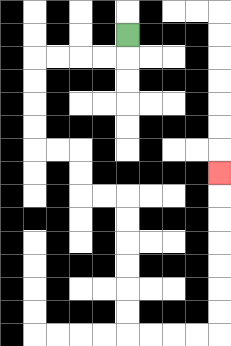{'start': '[5, 1]', 'end': '[9, 7]', 'path_directions': 'D,L,L,L,L,D,D,D,D,R,R,D,D,R,R,D,D,D,D,D,D,R,R,R,R,U,U,U,U,U,U,U', 'path_coordinates': '[[5, 1], [5, 2], [4, 2], [3, 2], [2, 2], [1, 2], [1, 3], [1, 4], [1, 5], [1, 6], [2, 6], [3, 6], [3, 7], [3, 8], [4, 8], [5, 8], [5, 9], [5, 10], [5, 11], [5, 12], [5, 13], [5, 14], [6, 14], [7, 14], [8, 14], [9, 14], [9, 13], [9, 12], [9, 11], [9, 10], [9, 9], [9, 8], [9, 7]]'}